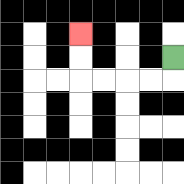{'start': '[7, 2]', 'end': '[3, 1]', 'path_directions': 'D,L,L,L,L,U,U', 'path_coordinates': '[[7, 2], [7, 3], [6, 3], [5, 3], [4, 3], [3, 3], [3, 2], [3, 1]]'}